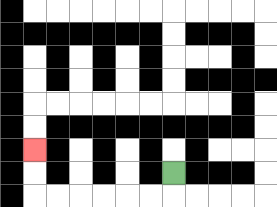{'start': '[7, 7]', 'end': '[1, 6]', 'path_directions': 'D,L,L,L,L,L,L,U,U', 'path_coordinates': '[[7, 7], [7, 8], [6, 8], [5, 8], [4, 8], [3, 8], [2, 8], [1, 8], [1, 7], [1, 6]]'}